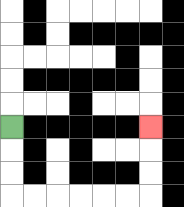{'start': '[0, 5]', 'end': '[6, 5]', 'path_directions': 'D,D,D,R,R,R,R,R,R,U,U,U', 'path_coordinates': '[[0, 5], [0, 6], [0, 7], [0, 8], [1, 8], [2, 8], [3, 8], [4, 8], [5, 8], [6, 8], [6, 7], [6, 6], [6, 5]]'}